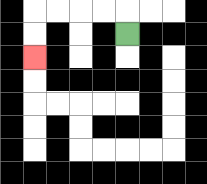{'start': '[5, 1]', 'end': '[1, 2]', 'path_directions': 'U,L,L,L,L,D,D', 'path_coordinates': '[[5, 1], [5, 0], [4, 0], [3, 0], [2, 0], [1, 0], [1, 1], [1, 2]]'}